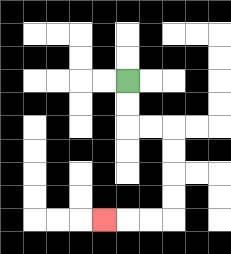{'start': '[5, 3]', 'end': '[4, 9]', 'path_directions': 'D,D,R,R,D,D,D,D,L,L,L', 'path_coordinates': '[[5, 3], [5, 4], [5, 5], [6, 5], [7, 5], [7, 6], [7, 7], [7, 8], [7, 9], [6, 9], [5, 9], [4, 9]]'}